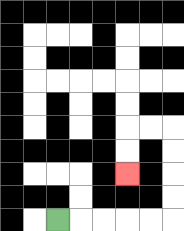{'start': '[2, 9]', 'end': '[5, 7]', 'path_directions': 'R,R,R,R,R,U,U,U,U,L,L,D,D', 'path_coordinates': '[[2, 9], [3, 9], [4, 9], [5, 9], [6, 9], [7, 9], [7, 8], [7, 7], [7, 6], [7, 5], [6, 5], [5, 5], [5, 6], [5, 7]]'}